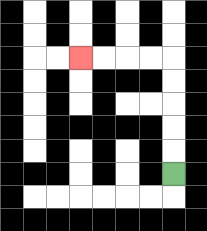{'start': '[7, 7]', 'end': '[3, 2]', 'path_directions': 'U,U,U,U,U,L,L,L,L', 'path_coordinates': '[[7, 7], [7, 6], [7, 5], [7, 4], [7, 3], [7, 2], [6, 2], [5, 2], [4, 2], [3, 2]]'}